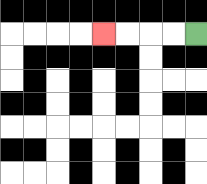{'start': '[8, 1]', 'end': '[4, 1]', 'path_directions': 'L,L,L,L', 'path_coordinates': '[[8, 1], [7, 1], [6, 1], [5, 1], [4, 1]]'}